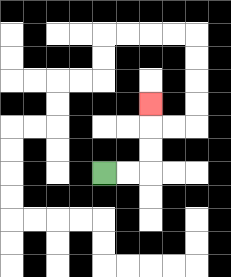{'start': '[4, 7]', 'end': '[6, 4]', 'path_directions': 'R,R,U,U,U', 'path_coordinates': '[[4, 7], [5, 7], [6, 7], [6, 6], [6, 5], [6, 4]]'}